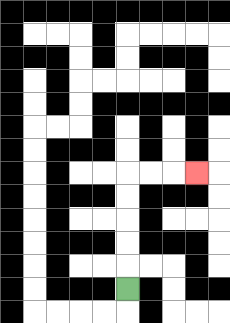{'start': '[5, 12]', 'end': '[8, 7]', 'path_directions': 'U,U,U,U,U,R,R,R', 'path_coordinates': '[[5, 12], [5, 11], [5, 10], [5, 9], [5, 8], [5, 7], [6, 7], [7, 7], [8, 7]]'}